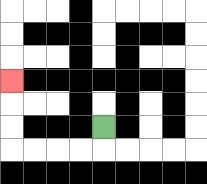{'start': '[4, 5]', 'end': '[0, 3]', 'path_directions': 'D,L,L,L,L,U,U,U', 'path_coordinates': '[[4, 5], [4, 6], [3, 6], [2, 6], [1, 6], [0, 6], [0, 5], [0, 4], [0, 3]]'}